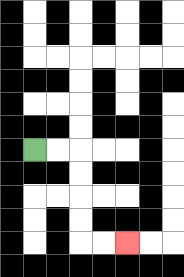{'start': '[1, 6]', 'end': '[5, 10]', 'path_directions': 'R,R,D,D,D,D,R,R', 'path_coordinates': '[[1, 6], [2, 6], [3, 6], [3, 7], [3, 8], [3, 9], [3, 10], [4, 10], [5, 10]]'}